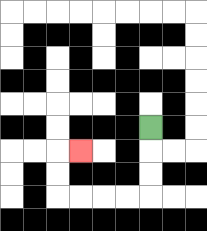{'start': '[6, 5]', 'end': '[3, 6]', 'path_directions': 'D,D,D,L,L,L,L,U,U,R', 'path_coordinates': '[[6, 5], [6, 6], [6, 7], [6, 8], [5, 8], [4, 8], [3, 8], [2, 8], [2, 7], [2, 6], [3, 6]]'}